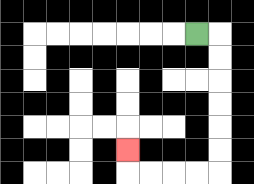{'start': '[8, 1]', 'end': '[5, 6]', 'path_directions': 'R,D,D,D,D,D,D,L,L,L,L,U', 'path_coordinates': '[[8, 1], [9, 1], [9, 2], [9, 3], [9, 4], [9, 5], [9, 6], [9, 7], [8, 7], [7, 7], [6, 7], [5, 7], [5, 6]]'}